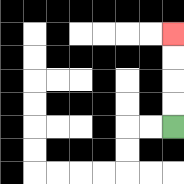{'start': '[7, 5]', 'end': '[7, 1]', 'path_directions': 'U,U,U,U', 'path_coordinates': '[[7, 5], [7, 4], [7, 3], [7, 2], [7, 1]]'}